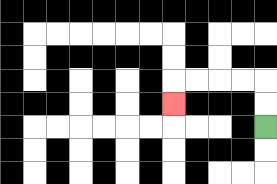{'start': '[11, 5]', 'end': '[7, 4]', 'path_directions': 'U,U,L,L,L,L,D', 'path_coordinates': '[[11, 5], [11, 4], [11, 3], [10, 3], [9, 3], [8, 3], [7, 3], [7, 4]]'}